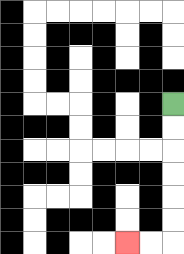{'start': '[7, 4]', 'end': '[5, 10]', 'path_directions': 'D,D,D,D,D,D,L,L', 'path_coordinates': '[[7, 4], [7, 5], [7, 6], [7, 7], [7, 8], [7, 9], [7, 10], [6, 10], [5, 10]]'}